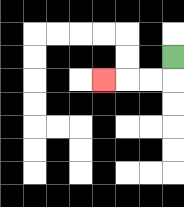{'start': '[7, 2]', 'end': '[4, 3]', 'path_directions': 'D,L,L,L', 'path_coordinates': '[[7, 2], [7, 3], [6, 3], [5, 3], [4, 3]]'}